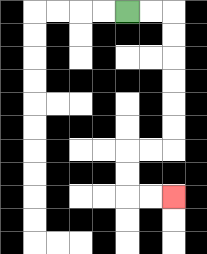{'start': '[5, 0]', 'end': '[7, 8]', 'path_directions': 'R,R,D,D,D,D,D,D,L,L,D,D,R,R', 'path_coordinates': '[[5, 0], [6, 0], [7, 0], [7, 1], [7, 2], [7, 3], [7, 4], [7, 5], [7, 6], [6, 6], [5, 6], [5, 7], [5, 8], [6, 8], [7, 8]]'}